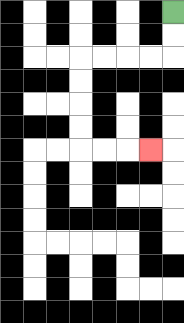{'start': '[7, 0]', 'end': '[6, 6]', 'path_directions': 'D,D,L,L,L,L,D,D,D,D,R,R,R', 'path_coordinates': '[[7, 0], [7, 1], [7, 2], [6, 2], [5, 2], [4, 2], [3, 2], [3, 3], [3, 4], [3, 5], [3, 6], [4, 6], [5, 6], [6, 6]]'}